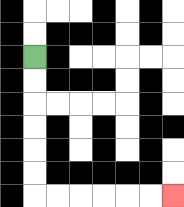{'start': '[1, 2]', 'end': '[7, 8]', 'path_directions': 'D,D,D,D,D,D,R,R,R,R,R,R', 'path_coordinates': '[[1, 2], [1, 3], [1, 4], [1, 5], [1, 6], [1, 7], [1, 8], [2, 8], [3, 8], [4, 8], [5, 8], [6, 8], [7, 8]]'}